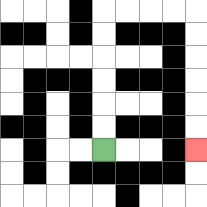{'start': '[4, 6]', 'end': '[8, 6]', 'path_directions': 'U,U,U,U,U,U,R,R,R,R,D,D,D,D,D,D', 'path_coordinates': '[[4, 6], [4, 5], [4, 4], [4, 3], [4, 2], [4, 1], [4, 0], [5, 0], [6, 0], [7, 0], [8, 0], [8, 1], [8, 2], [8, 3], [8, 4], [8, 5], [8, 6]]'}